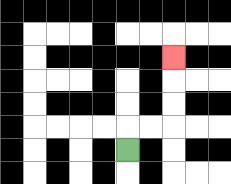{'start': '[5, 6]', 'end': '[7, 2]', 'path_directions': 'U,R,R,U,U,U', 'path_coordinates': '[[5, 6], [5, 5], [6, 5], [7, 5], [7, 4], [7, 3], [7, 2]]'}